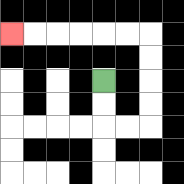{'start': '[4, 3]', 'end': '[0, 1]', 'path_directions': 'D,D,R,R,U,U,U,U,L,L,L,L,L,L', 'path_coordinates': '[[4, 3], [4, 4], [4, 5], [5, 5], [6, 5], [6, 4], [6, 3], [6, 2], [6, 1], [5, 1], [4, 1], [3, 1], [2, 1], [1, 1], [0, 1]]'}